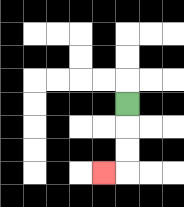{'start': '[5, 4]', 'end': '[4, 7]', 'path_directions': 'D,D,D,L', 'path_coordinates': '[[5, 4], [5, 5], [5, 6], [5, 7], [4, 7]]'}